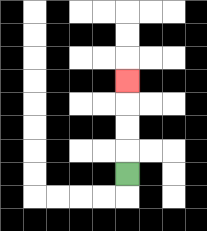{'start': '[5, 7]', 'end': '[5, 3]', 'path_directions': 'U,U,U,U', 'path_coordinates': '[[5, 7], [5, 6], [5, 5], [5, 4], [5, 3]]'}